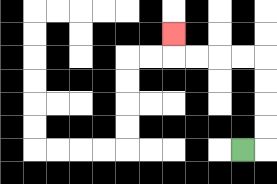{'start': '[10, 6]', 'end': '[7, 1]', 'path_directions': 'R,U,U,U,U,L,L,L,L,U', 'path_coordinates': '[[10, 6], [11, 6], [11, 5], [11, 4], [11, 3], [11, 2], [10, 2], [9, 2], [8, 2], [7, 2], [7, 1]]'}